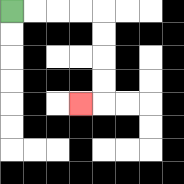{'start': '[0, 0]', 'end': '[3, 4]', 'path_directions': 'R,R,R,R,D,D,D,D,L', 'path_coordinates': '[[0, 0], [1, 0], [2, 0], [3, 0], [4, 0], [4, 1], [4, 2], [4, 3], [4, 4], [3, 4]]'}